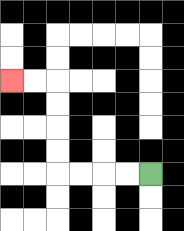{'start': '[6, 7]', 'end': '[0, 3]', 'path_directions': 'L,L,L,L,U,U,U,U,L,L', 'path_coordinates': '[[6, 7], [5, 7], [4, 7], [3, 7], [2, 7], [2, 6], [2, 5], [2, 4], [2, 3], [1, 3], [0, 3]]'}